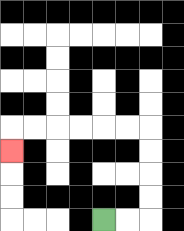{'start': '[4, 9]', 'end': '[0, 6]', 'path_directions': 'R,R,U,U,U,U,L,L,L,L,L,L,D', 'path_coordinates': '[[4, 9], [5, 9], [6, 9], [6, 8], [6, 7], [6, 6], [6, 5], [5, 5], [4, 5], [3, 5], [2, 5], [1, 5], [0, 5], [0, 6]]'}